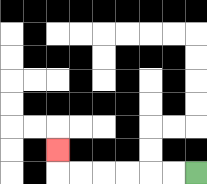{'start': '[8, 7]', 'end': '[2, 6]', 'path_directions': 'L,L,L,L,L,L,U', 'path_coordinates': '[[8, 7], [7, 7], [6, 7], [5, 7], [4, 7], [3, 7], [2, 7], [2, 6]]'}